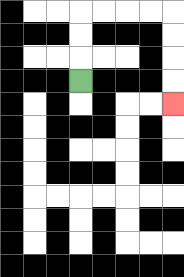{'start': '[3, 3]', 'end': '[7, 4]', 'path_directions': 'U,U,U,R,R,R,R,D,D,D,D', 'path_coordinates': '[[3, 3], [3, 2], [3, 1], [3, 0], [4, 0], [5, 0], [6, 0], [7, 0], [7, 1], [7, 2], [7, 3], [7, 4]]'}